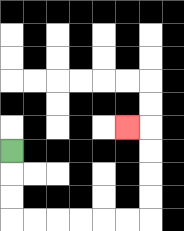{'start': '[0, 6]', 'end': '[5, 5]', 'path_directions': 'D,D,D,R,R,R,R,R,R,U,U,U,U,L', 'path_coordinates': '[[0, 6], [0, 7], [0, 8], [0, 9], [1, 9], [2, 9], [3, 9], [4, 9], [5, 9], [6, 9], [6, 8], [6, 7], [6, 6], [6, 5], [5, 5]]'}